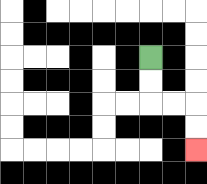{'start': '[6, 2]', 'end': '[8, 6]', 'path_directions': 'D,D,R,R,D,D', 'path_coordinates': '[[6, 2], [6, 3], [6, 4], [7, 4], [8, 4], [8, 5], [8, 6]]'}